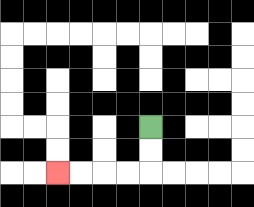{'start': '[6, 5]', 'end': '[2, 7]', 'path_directions': 'D,D,L,L,L,L', 'path_coordinates': '[[6, 5], [6, 6], [6, 7], [5, 7], [4, 7], [3, 7], [2, 7]]'}